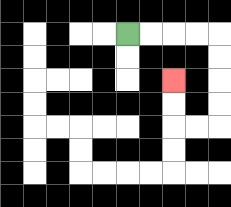{'start': '[5, 1]', 'end': '[7, 3]', 'path_directions': 'R,R,R,R,D,D,D,D,L,L,U,U', 'path_coordinates': '[[5, 1], [6, 1], [7, 1], [8, 1], [9, 1], [9, 2], [9, 3], [9, 4], [9, 5], [8, 5], [7, 5], [7, 4], [7, 3]]'}